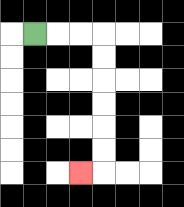{'start': '[1, 1]', 'end': '[3, 7]', 'path_directions': 'R,R,R,D,D,D,D,D,D,L', 'path_coordinates': '[[1, 1], [2, 1], [3, 1], [4, 1], [4, 2], [4, 3], [4, 4], [4, 5], [4, 6], [4, 7], [3, 7]]'}